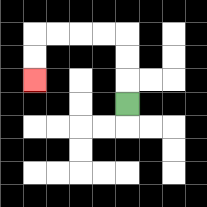{'start': '[5, 4]', 'end': '[1, 3]', 'path_directions': 'U,U,U,L,L,L,L,D,D', 'path_coordinates': '[[5, 4], [5, 3], [5, 2], [5, 1], [4, 1], [3, 1], [2, 1], [1, 1], [1, 2], [1, 3]]'}